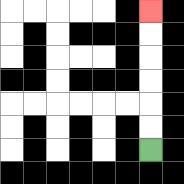{'start': '[6, 6]', 'end': '[6, 0]', 'path_directions': 'U,U,U,U,U,U', 'path_coordinates': '[[6, 6], [6, 5], [6, 4], [6, 3], [6, 2], [6, 1], [6, 0]]'}